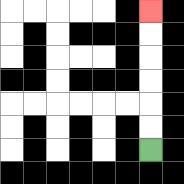{'start': '[6, 6]', 'end': '[6, 0]', 'path_directions': 'U,U,U,U,U,U', 'path_coordinates': '[[6, 6], [6, 5], [6, 4], [6, 3], [6, 2], [6, 1], [6, 0]]'}